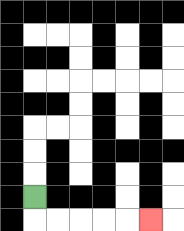{'start': '[1, 8]', 'end': '[6, 9]', 'path_directions': 'D,R,R,R,R,R', 'path_coordinates': '[[1, 8], [1, 9], [2, 9], [3, 9], [4, 9], [5, 9], [6, 9]]'}